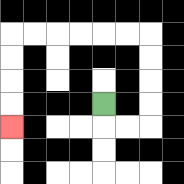{'start': '[4, 4]', 'end': '[0, 5]', 'path_directions': 'D,R,R,U,U,U,U,L,L,L,L,L,L,D,D,D,D', 'path_coordinates': '[[4, 4], [4, 5], [5, 5], [6, 5], [6, 4], [6, 3], [6, 2], [6, 1], [5, 1], [4, 1], [3, 1], [2, 1], [1, 1], [0, 1], [0, 2], [0, 3], [0, 4], [0, 5]]'}